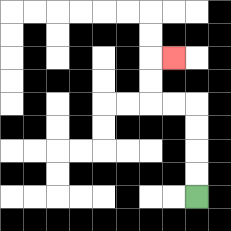{'start': '[8, 8]', 'end': '[7, 2]', 'path_directions': 'U,U,U,U,L,L,U,U,R', 'path_coordinates': '[[8, 8], [8, 7], [8, 6], [8, 5], [8, 4], [7, 4], [6, 4], [6, 3], [6, 2], [7, 2]]'}